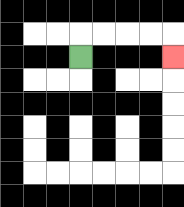{'start': '[3, 2]', 'end': '[7, 2]', 'path_directions': 'U,R,R,R,R,D', 'path_coordinates': '[[3, 2], [3, 1], [4, 1], [5, 1], [6, 1], [7, 1], [7, 2]]'}